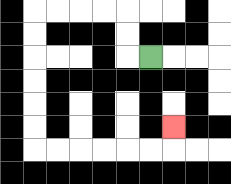{'start': '[6, 2]', 'end': '[7, 5]', 'path_directions': 'L,U,U,L,L,L,L,D,D,D,D,D,D,R,R,R,R,R,R,U', 'path_coordinates': '[[6, 2], [5, 2], [5, 1], [5, 0], [4, 0], [3, 0], [2, 0], [1, 0], [1, 1], [1, 2], [1, 3], [1, 4], [1, 5], [1, 6], [2, 6], [3, 6], [4, 6], [5, 6], [6, 6], [7, 6], [7, 5]]'}